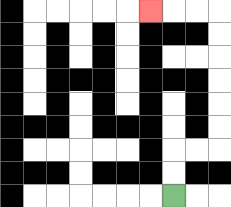{'start': '[7, 8]', 'end': '[6, 0]', 'path_directions': 'U,U,R,R,U,U,U,U,U,U,L,L,L', 'path_coordinates': '[[7, 8], [7, 7], [7, 6], [8, 6], [9, 6], [9, 5], [9, 4], [9, 3], [9, 2], [9, 1], [9, 0], [8, 0], [7, 0], [6, 0]]'}